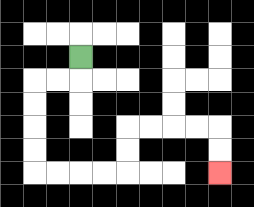{'start': '[3, 2]', 'end': '[9, 7]', 'path_directions': 'D,L,L,D,D,D,D,R,R,R,R,U,U,R,R,R,R,D,D', 'path_coordinates': '[[3, 2], [3, 3], [2, 3], [1, 3], [1, 4], [1, 5], [1, 6], [1, 7], [2, 7], [3, 7], [4, 7], [5, 7], [5, 6], [5, 5], [6, 5], [7, 5], [8, 5], [9, 5], [9, 6], [9, 7]]'}